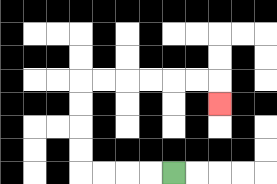{'start': '[7, 7]', 'end': '[9, 4]', 'path_directions': 'L,L,L,L,U,U,U,U,R,R,R,R,R,R,D', 'path_coordinates': '[[7, 7], [6, 7], [5, 7], [4, 7], [3, 7], [3, 6], [3, 5], [3, 4], [3, 3], [4, 3], [5, 3], [6, 3], [7, 3], [8, 3], [9, 3], [9, 4]]'}